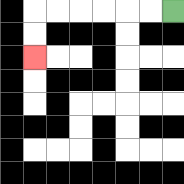{'start': '[7, 0]', 'end': '[1, 2]', 'path_directions': 'L,L,L,L,L,L,D,D', 'path_coordinates': '[[7, 0], [6, 0], [5, 0], [4, 0], [3, 0], [2, 0], [1, 0], [1, 1], [1, 2]]'}